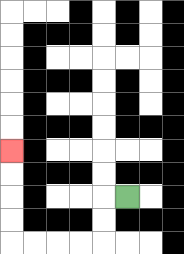{'start': '[5, 8]', 'end': '[0, 6]', 'path_directions': 'L,D,D,L,L,L,L,U,U,U,U', 'path_coordinates': '[[5, 8], [4, 8], [4, 9], [4, 10], [3, 10], [2, 10], [1, 10], [0, 10], [0, 9], [0, 8], [0, 7], [0, 6]]'}